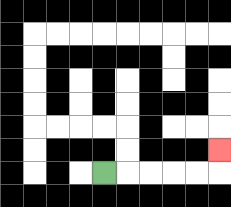{'start': '[4, 7]', 'end': '[9, 6]', 'path_directions': 'R,R,R,R,R,U', 'path_coordinates': '[[4, 7], [5, 7], [6, 7], [7, 7], [8, 7], [9, 7], [9, 6]]'}